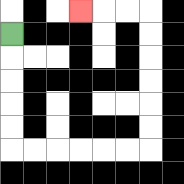{'start': '[0, 1]', 'end': '[3, 0]', 'path_directions': 'D,D,D,D,D,R,R,R,R,R,R,U,U,U,U,U,U,L,L,L', 'path_coordinates': '[[0, 1], [0, 2], [0, 3], [0, 4], [0, 5], [0, 6], [1, 6], [2, 6], [3, 6], [4, 6], [5, 6], [6, 6], [6, 5], [6, 4], [6, 3], [6, 2], [6, 1], [6, 0], [5, 0], [4, 0], [3, 0]]'}